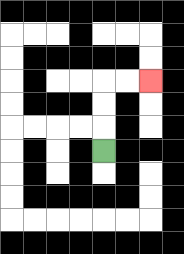{'start': '[4, 6]', 'end': '[6, 3]', 'path_directions': 'U,U,U,R,R', 'path_coordinates': '[[4, 6], [4, 5], [4, 4], [4, 3], [5, 3], [6, 3]]'}